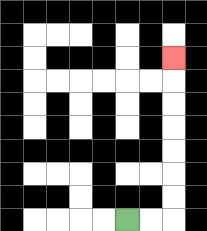{'start': '[5, 9]', 'end': '[7, 2]', 'path_directions': 'R,R,U,U,U,U,U,U,U', 'path_coordinates': '[[5, 9], [6, 9], [7, 9], [7, 8], [7, 7], [7, 6], [7, 5], [7, 4], [7, 3], [7, 2]]'}